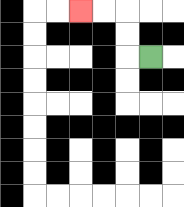{'start': '[6, 2]', 'end': '[3, 0]', 'path_directions': 'L,U,U,L,L', 'path_coordinates': '[[6, 2], [5, 2], [5, 1], [5, 0], [4, 0], [3, 0]]'}